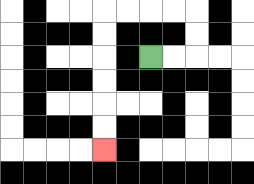{'start': '[6, 2]', 'end': '[4, 6]', 'path_directions': 'R,R,U,U,L,L,L,L,D,D,D,D,D,D', 'path_coordinates': '[[6, 2], [7, 2], [8, 2], [8, 1], [8, 0], [7, 0], [6, 0], [5, 0], [4, 0], [4, 1], [4, 2], [4, 3], [4, 4], [4, 5], [4, 6]]'}